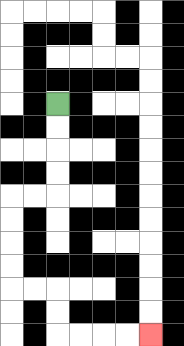{'start': '[2, 4]', 'end': '[6, 14]', 'path_directions': 'D,D,D,D,L,L,D,D,D,D,R,R,D,D,R,R,R,R', 'path_coordinates': '[[2, 4], [2, 5], [2, 6], [2, 7], [2, 8], [1, 8], [0, 8], [0, 9], [0, 10], [0, 11], [0, 12], [1, 12], [2, 12], [2, 13], [2, 14], [3, 14], [4, 14], [5, 14], [6, 14]]'}